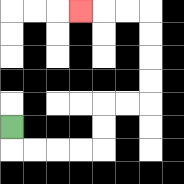{'start': '[0, 5]', 'end': '[3, 0]', 'path_directions': 'D,R,R,R,R,U,U,R,R,U,U,U,U,L,L,L', 'path_coordinates': '[[0, 5], [0, 6], [1, 6], [2, 6], [3, 6], [4, 6], [4, 5], [4, 4], [5, 4], [6, 4], [6, 3], [6, 2], [6, 1], [6, 0], [5, 0], [4, 0], [3, 0]]'}